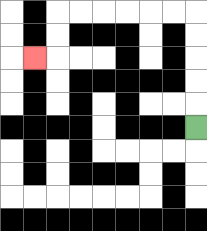{'start': '[8, 5]', 'end': '[1, 2]', 'path_directions': 'U,U,U,U,U,L,L,L,L,L,L,D,D,L', 'path_coordinates': '[[8, 5], [8, 4], [8, 3], [8, 2], [8, 1], [8, 0], [7, 0], [6, 0], [5, 0], [4, 0], [3, 0], [2, 0], [2, 1], [2, 2], [1, 2]]'}